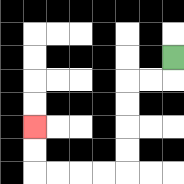{'start': '[7, 2]', 'end': '[1, 5]', 'path_directions': 'D,L,L,D,D,D,D,L,L,L,L,U,U', 'path_coordinates': '[[7, 2], [7, 3], [6, 3], [5, 3], [5, 4], [5, 5], [5, 6], [5, 7], [4, 7], [3, 7], [2, 7], [1, 7], [1, 6], [1, 5]]'}